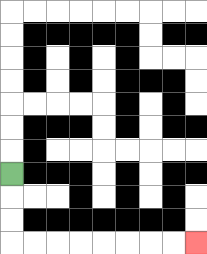{'start': '[0, 7]', 'end': '[8, 10]', 'path_directions': 'D,D,D,R,R,R,R,R,R,R,R', 'path_coordinates': '[[0, 7], [0, 8], [0, 9], [0, 10], [1, 10], [2, 10], [3, 10], [4, 10], [5, 10], [6, 10], [7, 10], [8, 10]]'}